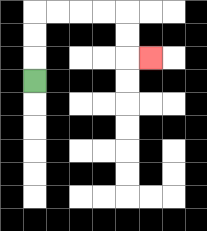{'start': '[1, 3]', 'end': '[6, 2]', 'path_directions': 'U,U,U,R,R,R,R,D,D,R', 'path_coordinates': '[[1, 3], [1, 2], [1, 1], [1, 0], [2, 0], [3, 0], [4, 0], [5, 0], [5, 1], [5, 2], [6, 2]]'}